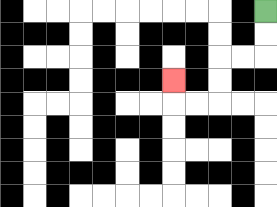{'start': '[11, 0]', 'end': '[7, 3]', 'path_directions': 'D,D,L,L,D,D,L,L,U', 'path_coordinates': '[[11, 0], [11, 1], [11, 2], [10, 2], [9, 2], [9, 3], [9, 4], [8, 4], [7, 4], [7, 3]]'}